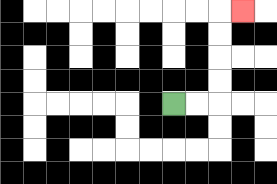{'start': '[7, 4]', 'end': '[10, 0]', 'path_directions': 'R,R,U,U,U,U,R', 'path_coordinates': '[[7, 4], [8, 4], [9, 4], [9, 3], [9, 2], [9, 1], [9, 0], [10, 0]]'}